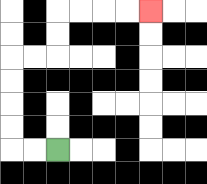{'start': '[2, 6]', 'end': '[6, 0]', 'path_directions': 'L,L,U,U,U,U,R,R,U,U,R,R,R,R', 'path_coordinates': '[[2, 6], [1, 6], [0, 6], [0, 5], [0, 4], [0, 3], [0, 2], [1, 2], [2, 2], [2, 1], [2, 0], [3, 0], [4, 0], [5, 0], [6, 0]]'}